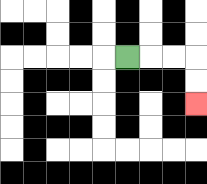{'start': '[5, 2]', 'end': '[8, 4]', 'path_directions': 'R,R,R,D,D', 'path_coordinates': '[[5, 2], [6, 2], [7, 2], [8, 2], [8, 3], [8, 4]]'}